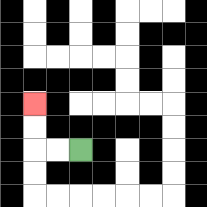{'start': '[3, 6]', 'end': '[1, 4]', 'path_directions': 'L,L,U,U', 'path_coordinates': '[[3, 6], [2, 6], [1, 6], [1, 5], [1, 4]]'}